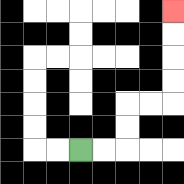{'start': '[3, 6]', 'end': '[7, 0]', 'path_directions': 'R,R,U,U,R,R,U,U,U,U', 'path_coordinates': '[[3, 6], [4, 6], [5, 6], [5, 5], [5, 4], [6, 4], [7, 4], [7, 3], [7, 2], [7, 1], [7, 0]]'}